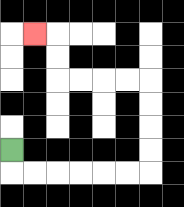{'start': '[0, 6]', 'end': '[1, 1]', 'path_directions': 'D,R,R,R,R,R,R,U,U,U,U,L,L,L,L,U,U,L', 'path_coordinates': '[[0, 6], [0, 7], [1, 7], [2, 7], [3, 7], [4, 7], [5, 7], [6, 7], [6, 6], [6, 5], [6, 4], [6, 3], [5, 3], [4, 3], [3, 3], [2, 3], [2, 2], [2, 1], [1, 1]]'}